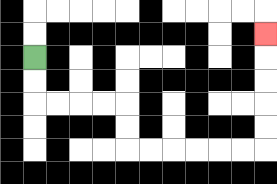{'start': '[1, 2]', 'end': '[11, 1]', 'path_directions': 'D,D,R,R,R,R,D,D,R,R,R,R,R,R,U,U,U,U,U', 'path_coordinates': '[[1, 2], [1, 3], [1, 4], [2, 4], [3, 4], [4, 4], [5, 4], [5, 5], [5, 6], [6, 6], [7, 6], [8, 6], [9, 6], [10, 6], [11, 6], [11, 5], [11, 4], [11, 3], [11, 2], [11, 1]]'}